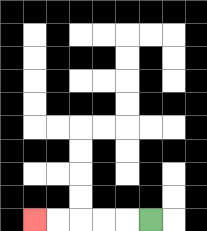{'start': '[6, 9]', 'end': '[1, 9]', 'path_directions': 'L,L,L,L,L', 'path_coordinates': '[[6, 9], [5, 9], [4, 9], [3, 9], [2, 9], [1, 9]]'}